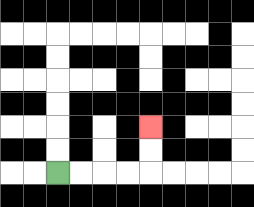{'start': '[2, 7]', 'end': '[6, 5]', 'path_directions': 'R,R,R,R,U,U', 'path_coordinates': '[[2, 7], [3, 7], [4, 7], [5, 7], [6, 7], [6, 6], [6, 5]]'}